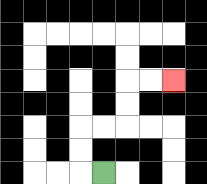{'start': '[4, 7]', 'end': '[7, 3]', 'path_directions': 'L,U,U,R,R,U,U,R,R', 'path_coordinates': '[[4, 7], [3, 7], [3, 6], [3, 5], [4, 5], [5, 5], [5, 4], [5, 3], [6, 3], [7, 3]]'}